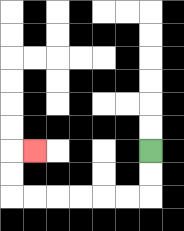{'start': '[6, 6]', 'end': '[1, 6]', 'path_directions': 'D,D,L,L,L,L,L,L,U,U,R', 'path_coordinates': '[[6, 6], [6, 7], [6, 8], [5, 8], [4, 8], [3, 8], [2, 8], [1, 8], [0, 8], [0, 7], [0, 6], [1, 6]]'}